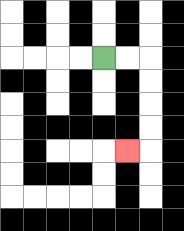{'start': '[4, 2]', 'end': '[5, 6]', 'path_directions': 'R,R,D,D,D,D,L', 'path_coordinates': '[[4, 2], [5, 2], [6, 2], [6, 3], [6, 4], [6, 5], [6, 6], [5, 6]]'}